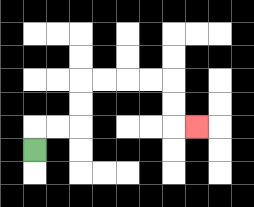{'start': '[1, 6]', 'end': '[8, 5]', 'path_directions': 'U,R,R,U,U,R,R,R,R,D,D,R', 'path_coordinates': '[[1, 6], [1, 5], [2, 5], [3, 5], [3, 4], [3, 3], [4, 3], [5, 3], [6, 3], [7, 3], [7, 4], [7, 5], [8, 5]]'}